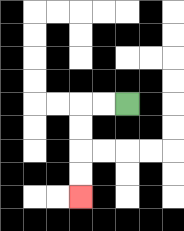{'start': '[5, 4]', 'end': '[3, 8]', 'path_directions': 'L,L,D,D,D,D', 'path_coordinates': '[[5, 4], [4, 4], [3, 4], [3, 5], [3, 6], [3, 7], [3, 8]]'}